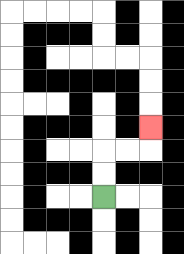{'start': '[4, 8]', 'end': '[6, 5]', 'path_directions': 'U,U,R,R,U', 'path_coordinates': '[[4, 8], [4, 7], [4, 6], [5, 6], [6, 6], [6, 5]]'}